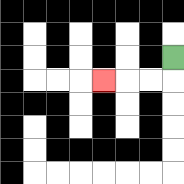{'start': '[7, 2]', 'end': '[4, 3]', 'path_directions': 'D,L,L,L', 'path_coordinates': '[[7, 2], [7, 3], [6, 3], [5, 3], [4, 3]]'}